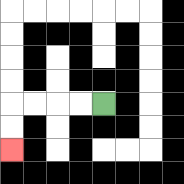{'start': '[4, 4]', 'end': '[0, 6]', 'path_directions': 'L,L,L,L,D,D', 'path_coordinates': '[[4, 4], [3, 4], [2, 4], [1, 4], [0, 4], [0, 5], [0, 6]]'}